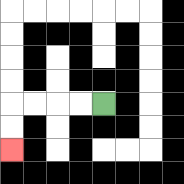{'start': '[4, 4]', 'end': '[0, 6]', 'path_directions': 'L,L,L,L,D,D', 'path_coordinates': '[[4, 4], [3, 4], [2, 4], [1, 4], [0, 4], [0, 5], [0, 6]]'}